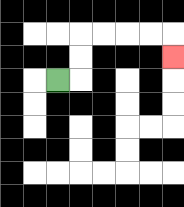{'start': '[2, 3]', 'end': '[7, 2]', 'path_directions': 'R,U,U,R,R,R,R,D', 'path_coordinates': '[[2, 3], [3, 3], [3, 2], [3, 1], [4, 1], [5, 1], [6, 1], [7, 1], [7, 2]]'}